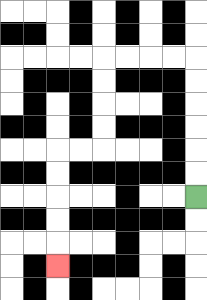{'start': '[8, 8]', 'end': '[2, 11]', 'path_directions': 'U,U,U,U,U,U,L,L,L,L,D,D,D,D,L,L,D,D,D,D,D', 'path_coordinates': '[[8, 8], [8, 7], [8, 6], [8, 5], [8, 4], [8, 3], [8, 2], [7, 2], [6, 2], [5, 2], [4, 2], [4, 3], [4, 4], [4, 5], [4, 6], [3, 6], [2, 6], [2, 7], [2, 8], [2, 9], [2, 10], [2, 11]]'}